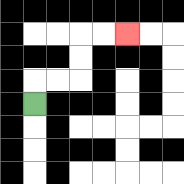{'start': '[1, 4]', 'end': '[5, 1]', 'path_directions': 'U,R,R,U,U,R,R', 'path_coordinates': '[[1, 4], [1, 3], [2, 3], [3, 3], [3, 2], [3, 1], [4, 1], [5, 1]]'}